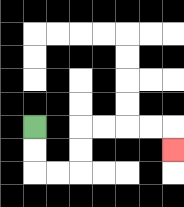{'start': '[1, 5]', 'end': '[7, 6]', 'path_directions': 'D,D,R,R,U,U,R,R,R,R,D', 'path_coordinates': '[[1, 5], [1, 6], [1, 7], [2, 7], [3, 7], [3, 6], [3, 5], [4, 5], [5, 5], [6, 5], [7, 5], [7, 6]]'}